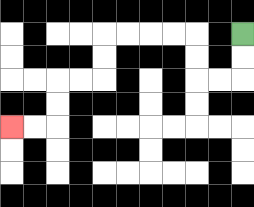{'start': '[10, 1]', 'end': '[0, 5]', 'path_directions': 'D,D,L,L,U,U,L,L,L,L,D,D,L,L,D,D,L,L', 'path_coordinates': '[[10, 1], [10, 2], [10, 3], [9, 3], [8, 3], [8, 2], [8, 1], [7, 1], [6, 1], [5, 1], [4, 1], [4, 2], [4, 3], [3, 3], [2, 3], [2, 4], [2, 5], [1, 5], [0, 5]]'}